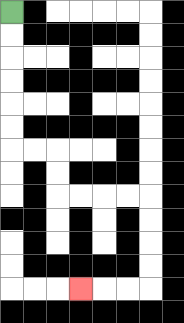{'start': '[0, 0]', 'end': '[3, 12]', 'path_directions': 'D,D,D,D,D,D,R,R,D,D,R,R,R,R,D,D,D,D,L,L,L', 'path_coordinates': '[[0, 0], [0, 1], [0, 2], [0, 3], [0, 4], [0, 5], [0, 6], [1, 6], [2, 6], [2, 7], [2, 8], [3, 8], [4, 8], [5, 8], [6, 8], [6, 9], [6, 10], [6, 11], [6, 12], [5, 12], [4, 12], [3, 12]]'}